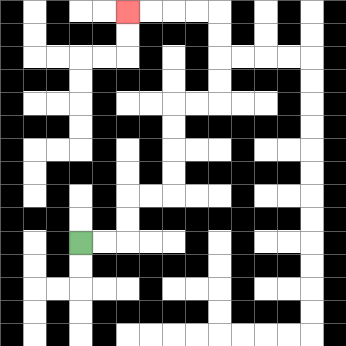{'start': '[3, 10]', 'end': '[5, 0]', 'path_directions': 'R,R,U,U,R,R,U,U,U,U,R,R,U,U,U,U,L,L,L,L', 'path_coordinates': '[[3, 10], [4, 10], [5, 10], [5, 9], [5, 8], [6, 8], [7, 8], [7, 7], [7, 6], [7, 5], [7, 4], [8, 4], [9, 4], [9, 3], [9, 2], [9, 1], [9, 0], [8, 0], [7, 0], [6, 0], [5, 0]]'}